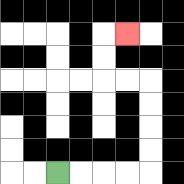{'start': '[2, 7]', 'end': '[5, 1]', 'path_directions': 'R,R,R,R,U,U,U,U,L,L,U,U,R', 'path_coordinates': '[[2, 7], [3, 7], [4, 7], [5, 7], [6, 7], [6, 6], [6, 5], [6, 4], [6, 3], [5, 3], [4, 3], [4, 2], [4, 1], [5, 1]]'}